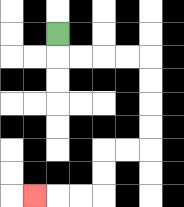{'start': '[2, 1]', 'end': '[1, 8]', 'path_directions': 'D,R,R,R,R,D,D,D,D,L,L,D,D,L,L,L', 'path_coordinates': '[[2, 1], [2, 2], [3, 2], [4, 2], [5, 2], [6, 2], [6, 3], [6, 4], [6, 5], [6, 6], [5, 6], [4, 6], [4, 7], [4, 8], [3, 8], [2, 8], [1, 8]]'}